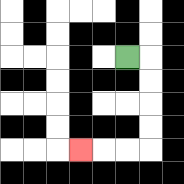{'start': '[5, 2]', 'end': '[3, 6]', 'path_directions': 'R,D,D,D,D,L,L,L', 'path_coordinates': '[[5, 2], [6, 2], [6, 3], [6, 4], [6, 5], [6, 6], [5, 6], [4, 6], [3, 6]]'}